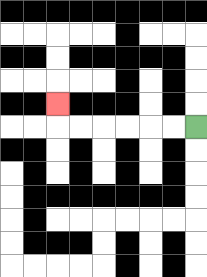{'start': '[8, 5]', 'end': '[2, 4]', 'path_directions': 'L,L,L,L,L,L,U', 'path_coordinates': '[[8, 5], [7, 5], [6, 5], [5, 5], [4, 5], [3, 5], [2, 5], [2, 4]]'}